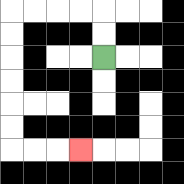{'start': '[4, 2]', 'end': '[3, 6]', 'path_directions': 'U,U,L,L,L,L,D,D,D,D,D,D,R,R,R', 'path_coordinates': '[[4, 2], [4, 1], [4, 0], [3, 0], [2, 0], [1, 0], [0, 0], [0, 1], [0, 2], [0, 3], [0, 4], [0, 5], [0, 6], [1, 6], [2, 6], [3, 6]]'}